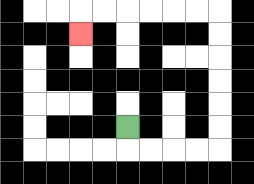{'start': '[5, 5]', 'end': '[3, 1]', 'path_directions': 'D,R,R,R,R,U,U,U,U,U,U,L,L,L,L,L,L,D', 'path_coordinates': '[[5, 5], [5, 6], [6, 6], [7, 6], [8, 6], [9, 6], [9, 5], [9, 4], [9, 3], [9, 2], [9, 1], [9, 0], [8, 0], [7, 0], [6, 0], [5, 0], [4, 0], [3, 0], [3, 1]]'}